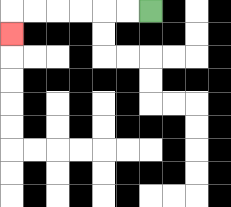{'start': '[6, 0]', 'end': '[0, 1]', 'path_directions': 'L,L,L,L,L,L,D', 'path_coordinates': '[[6, 0], [5, 0], [4, 0], [3, 0], [2, 0], [1, 0], [0, 0], [0, 1]]'}